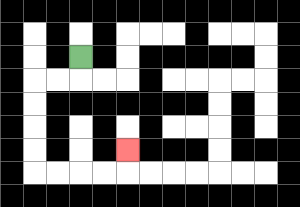{'start': '[3, 2]', 'end': '[5, 6]', 'path_directions': 'D,L,L,D,D,D,D,R,R,R,R,U', 'path_coordinates': '[[3, 2], [3, 3], [2, 3], [1, 3], [1, 4], [1, 5], [1, 6], [1, 7], [2, 7], [3, 7], [4, 7], [5, 7], [5, 6]]'}